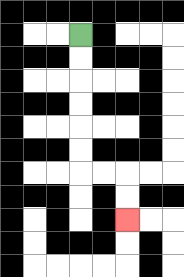{'start': '[3, 1]', 'end': '[5, 9]', 'path_directions': 'D,D,D,D,D,D,R,R,D,D', 'path_coordinates': '[[3, 1], [3, 2], [3, 3], [3, 4], [3, 5], [3, 6], [3, 7], [4, 7], [5, 7], [5, 8], [5, 9]]'}